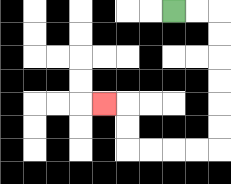{'start': '[7, 0]', 'end': '[4, 4]', 'path_directions': 'R,R,D,D,D,D,D,D,L,L,L,L,U,U,L', 'path_coordinates': '[[7, 0], [8, 0], [9, 0], [9, 1], [9, 2], [9, 3], [9, 4], [9, 5], [9, 6], [8, 6], [7, 6], [6, 6], [5, 6], [5, 5], [5, 4], [4, 4]]'}